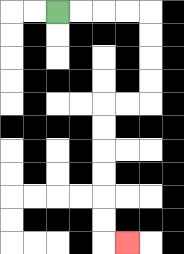{'start': '[2, 0]', 'end': '[5, 10]', 'path_directions': 'R,R,R,R,D,D,D,D,L,L,D,D,D,D,D,D,R', 'path_coordinates': '[[2, 0], [3, 0], [4, 0], [5, 0], [6, 0], [6, 1], [6, 2], [6, 3], [6, 4], [5, 4], [4, 4], [4, 5], [4, 6], [4, 7], [4, 8], [4, 9], [4, 10], [5, 10]]'}